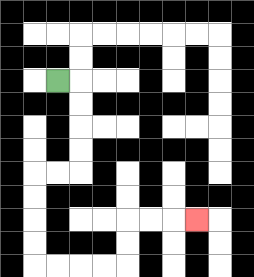{'start': '[2, 3]', 'end': '[8, 9]', 'path_directions': 'R,D,D,D,D,L,L,D,D,D,D,R,R,R,R,U,U,R,R,R', 'path_coordinates': '[[2, 3], [3, 3], [3, 4], [3, 5], [3, 6], [3, 7], [2, 7], [1, 7], [1, 8], [1, 9], [1, 10], [1, 11], [2, 11], [3, 11], [4, 11], [5, 11], [5, 10], [5, 9], [6, 9], [7, 9], [8, 9]]'}